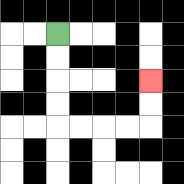{'start': '[2, 1]', 'end': '[6, 3]', 'path_directions': 'D,D,D,D,R,R,R,R,U,U', 'path_coordinates': '[[2, 1], [2, 2], [2, 3], [2, 4], [2, 5], [3, 5], [4, 5], [5, 5], [6, 5], [6, 4], [6, 3]]'}